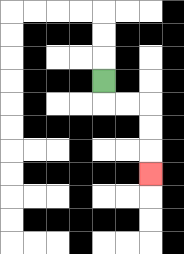{'start': '[4, 3]', 'end': '[6, 7]', 'path_directions': 'D,R,R,D,D,D', 'path_coordinates': '[[4, 3], [4, 4], [5, 4], [6, 4], [6, 5], [6, 6], [6, 7]]'}